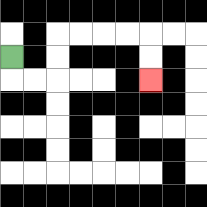{'start': '[0, 2]', 'end': '[6, 3]', 'path_directions': 'D,R,R,U,U,R,R,R,R,D,D', 'path_coordinates': '[[0, 2], [0, 3], [1, 3], [2, 3], [2, 2], [2, 1], [3, 1], [4, 1], [5, 1], [6, 1], [6, 2], [6, 3]]'}